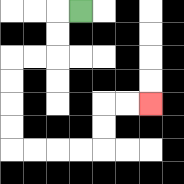{'start': '[3, 0]', 'end': '[6, 4]', 'path_directions': 'L,D,D,L,L,D,D,D,D,R,R,R,R,U,U,R,R', 'path_coordinates': '[[3, 0], [2, 0], [2, 1], [2, 2], [1, 2], [0, 2], [0, 3], [0, 4], [0, 5], [0, 6], [1, 6], [2, 6], [3, 6], [4, 6], [4, 5], [4, 4], [5, 4], [6, 4]]'}